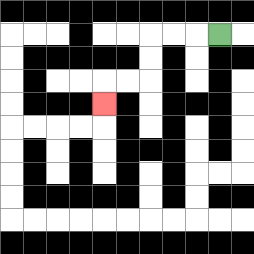{'start': '[9, 1]', 'end': '[4, 4]', 'path_directions': 'L,L,L,D,D,L,L,D', 'path_coordinates': '[[9, 1], [8, 1], [7, 1], [6, 1], [6, 2], [6, 3], [5, 3], [4, 3], [4, 4]]'}